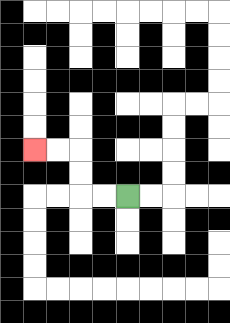{'start': '[5, 8]', 'end': '[1, 6]', 'path_directions': 'L,L,U,U,L,L', 'path_coordinates': '[[5, 8], [4, 8], [3, 8], [3, 7], [3, 6], [2, 6], [1, 6]]'}